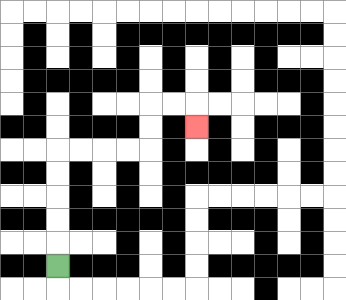{'start': '[2, 11]', 'end': '[8, 5]', 'path_directions': 'U,U,U,U,U,R,R,R,R,U,U,R,R,D', 'path_coordinates': '[[2, 11], [2, 10], [2, 9], [2, 8], [2, 7], [2, 6], [3, 6], [4, 6], [5, 6], [6, 6], [6, 5], [6, 4], [7, 4], [8, 4], [8, 5]]'}